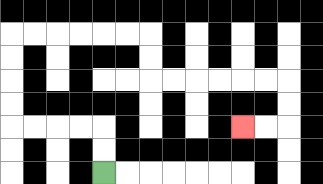{'start': '[4, 7]', 'end': '[10, 5]', 'path_directions': 'U,U,L,L,L,L,U,U,U,U,R,R,R,R,R,R,D,D,R,R,R,R,R,R,D,D,L,L', 'path_coordinates': '[[4, 7], [4, 6], [4, 5], [3, 5], [2, 5], [1, 5], [0, 5], [0, 4], [0, 3], [0, 2], [0, 1], [1, 1], [2, 1], [3, 1], [4, 1], [5, 1], [6, 1], [6, 2], [6, 3], [7, 3], [8, 3], [9, 3], [10, 3], [11, 3], [12, 3], [12, 4], [12, 5], [11, 5], [10, 5]]'}